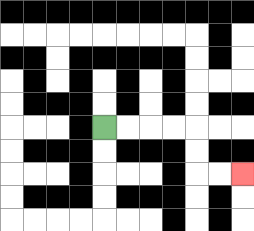{'start': '[4, 5]', 'end': '[10, 7]', 'path_directions': 'R,R,R,R,D,D,R,R', 'path_coordinates': '[[4, 5], [5, 5], [6, 5], [7, 5], [8, 5], [8, 6], [8, 7], [9, 7], [10, 7]]'}